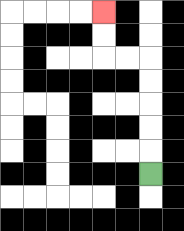{'start': '[6, 7]', 'end': '[4, 0]', 'path_directions': 'U,U,U,U,U,L,L,U,U', 'path_coordinates': '[[6, 7], [6, 6], [6, 5], [6, 4], [6, 3], [6, 2], [5, 2], [4, 2], [4, 1], [4, 0]]'}